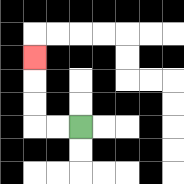{'start': '[3, 5]', 'end': '[1, 2]', 'path_directions': 'L,L,U,U,U', 'path_coordinates': '[[3, 5], [2, 5], [1, 5], [1, 4], [1, 3], [1, 2]]'}